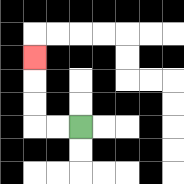{'start': '[3, 5]', 'end': '[1, 2]', 'path_directions': 'L,L,U,U,U', 'path_coordinates': '[[3, 5], [2, 5], [1, 5], [1, 4], [1, 3], [1, 2]]'}